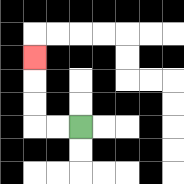{'start': '[3, 5]', 'end': '[1, 2]', 'path_directions': 'L,L,U,U,U', 'path_coordinates': '[[3, 5], [2, 5], [1, 5], [1, 4], [1, 3], [1, 2]]'}